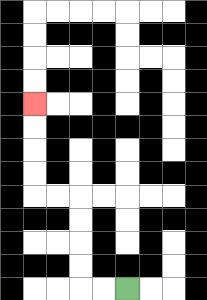{'start': '[5, 12]', 'end': '[1, 4]', 'path_directions': 'L,L,U,U,U,U,L,L,U,U,U,U', 'path_coordinates': '[[5, 12], [4, 12], [3, 12], [3, 11], [3, 10], [3, 9], [3, 8], [2, 8], [1, 8], [1, 7], [1, 6], [1, 5], [1, 4]]'}